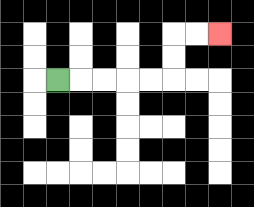{'start': '[2, 3]', 'end': '[9, 1]', 'path_directions': 'R,R,R,R,R,U,U,R,R', 'path_coordinates': '[[2, 3], [3, 3], [4, 3], [5, 3], [6, 3], [7, 3], [7, 2], [7, 1], [8, 1], [9, 1]]'}